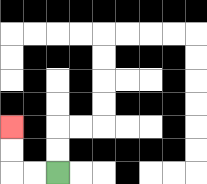{'start': '[2, 7]', 'end': '[0, 5]', 'path_directions': 'L,L,U,U', 'path_coordinates': '[[2, 7], [1, 7], [0, 7], [0, 6], [0, 5]]'}